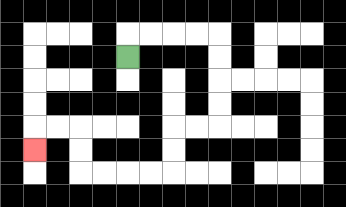{'start': '[5, 2]', 'end': '[1, 6]', 'path_directions': 'U,R,R,R,R,D,D,D,D,L,L,D,D,L,L,L,L,U,U,L,L,D', 'path_coordinates': '[[5, 2], [5, 1], [6, 1], [7, 1], [8, 1], [9, 1], [9, 2], [9, 3], [9, 4], [9, 5], [8, 5], [7, 5], [7, 6], [7, 7], [6, 7], [5, 7], [4, 7], [3, 7], [3, 6], [3, 5], [2, 5], [1, 5], [1, 6]]'}